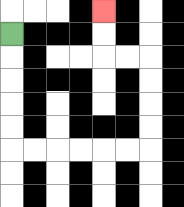{'start': '[0, 1]', 'end': '[4, 0]', 'path_directions': 'D,D,D,D,D,R,R,R,R,R,R,U,U,U,U,L,L,U,U', 'path_coordinates': '[[0, 1], [0, 2], [0, 3], [0, 4], [0, 5], [0, 6], [1, 6], [2, 6], [3, 6], [4, 6], [5, 6], [6, 6], [6, 5], [6, 4], [6, 3], [6, 2], [5, 2], [4, 2], [4, 1], [4, 0]]'}